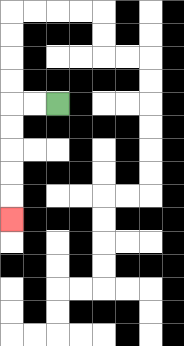{'start': '[2, 4]', 'end': '[0, 9]', 'path_directions': 'L,L,D,D,D,D,D', 'path_coordinates': '[[2, 4], [1, 4], [0, 4], [0, 5], [0, 6], [0, 7], [0, 8], [0, 9]]'}